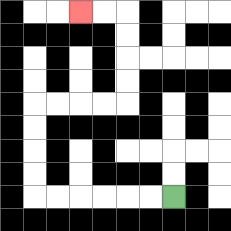{'start': '[7, 8]', 'end': '[3, 0]', 'path_directions': 'L,L,L,L,L,L,U,U,U,U,R,R,R,R,U,U,U,U,L,L', 'path_coordinates': '[[7, 8], [6, 8], [5, 8], [4, 8], [3, 8], [2, 8], [1, 8], [1, 7], [1, 6], [1, 5], [1, 4], [2, 4], [3, 4], [4, 4], [5, 4], [5, 3], [5, 2], [5, 1], [5, 0], [4, 0], [3, 0]]'}